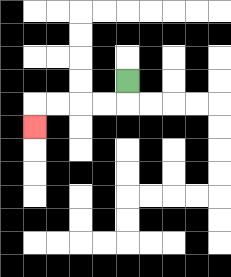{'start': '[5, 3]', 'end': '[1, 5]', 'path_directions': 'D,L,L,L,L,D', 'path_coordinates': '[[5, 3], [5, 4], [4, 4], [3, 4], [2, 4], [1, 4], [1, 5]]'}